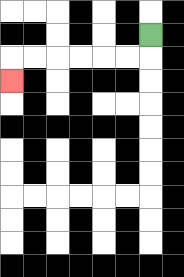{'start': '[6, 1]', 'end': '[0, 3]', 'path_directions': 'D,L,L,L,L,L,L,D', 'path_coordinates': '[[6, 1], [6, 2], [5, 2], [4, 2], [3, 2], [2, 2], [1, 2], [0, 2], [0, 3]]'}